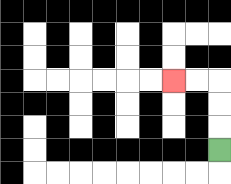{'start': '[9, 6]', 'end': '[7, 3]', 'path_directions': 'U,U,U,L,L', 'path_coordinates': '[[9, 6], [9, 5], [9, 4], [9, 3], [8, 3], [7, 3]]'}